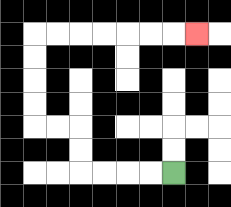{'start': '[7, 7]', 'end': '[8, 1]', 'path_directions': 'L,L,L,L,U,U,L,L,U,U,U,U,R,R,R,R,R,R,R', 'path_coordinates': '[[7, 7], [6, 7], [5, 7], [4, 7], [3, 7], [3, 6], [3, 5], [2, 5], [1, 5], [1, 4], [1, 3], [1, 2], [1, 1], [2, 1], [3, 1], [4, 1], [5, 1], [6, 1], [7, 1], [8, 1]]'}